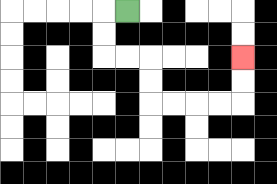{'start': '[5, 0]', 'end': '[10, 2]', 'path_directions': 'L,D,D,R,R,D,D,R,R,R,R,U,U', 'path_coordinates': '[[5, 0], [4, 0], [4, 1], [4, 2], [5, 2], [6, 2], [6, 3], [6, 4], [7, 4], [8, 4], [9, 4], [10, 4], [10, 3], [10, 2]]'}